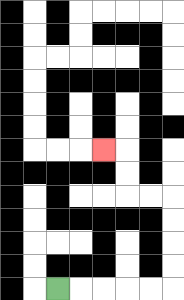{'start': '[2, 12]', 'end': '[4, 6]', 'path_directions': 'R,R,R,R,R,U,U,U,U,L,L,U,U,L', 'path_coordinates': '[[2, 12], [3, 12], [4, 12], [5, 12], [6, 12], [7, 12], [7, 11], [7, 10], [7, 9], [7, 8], [6, 8], [5, 8], [5, 7], [5, 6], [4, 6]]'}